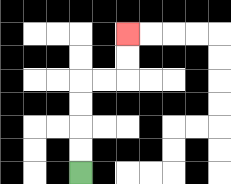{'start': '[3, 7]', 'end': '[5, 1]', 'path_directions': 'U,U,U,U,R,R,U,U', 'path_coordinates': '[[3, 7], [3, 6], [3, 5], [3, 4], [3, 3], [4, 3], [5, 3], [5, 2], [5, 1]]'}